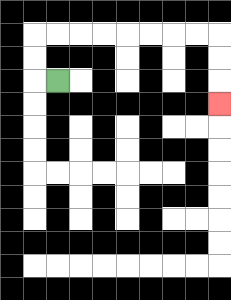{'start': '[2, 3]', 'end': '[9, 4]', 'path_directions': 'L,U,U,R,R,R,R,R,R,R,R,D,D,D', 'path_coordinates': '[[2, 3], [1, 3], [1, 2], [1, 1], [2, 1], [3, 1], [4, 1], [5, 1], [6, 1], [7, 1], [8, 1], [9, 1], [9, 2], [9, 3], [9, 4]]'}